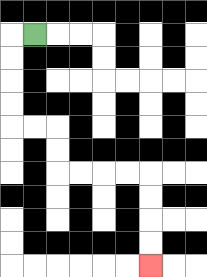{'start': '[1, 1]', 'end': '[6, 11]', 'path_directions': 'L,D,D,D,D,R,R,D,D,R,R,R,R,D,D,D,D', 'path_coordinates': '[[1, 1], [0, 1], [0, 2], [0, 3], [0, 4], [0, 5], [1, 5], [2, 5], [2, 6], [2, 7], [3, 7], [4, 7], [5, 7], [6, 7], [6, 8], [6, 9], [6, 10], [6, 11]]'}